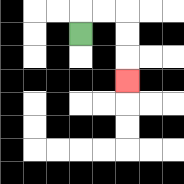{'start': '[3, 1]', 'end': '[5, 3]', 'path_directions': 'U,R,R,D,D,D', 'path_coordinates': '[[3, 1], [3, 0], [4, 0], [5, 0], [5, 1], [5, 2], [5, 3]]'}